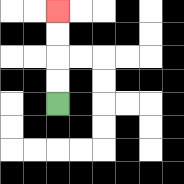{'start': '[2, 4]', 'end': '[2, 0]', 'path_directions': 'U,U,U,U', 'path_coordinates': '[[2, 4], [2, 3], [2, 2], [2, 1], [2, 0]]'}